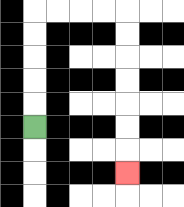{'start': '[1, 5]', 'end': '[5, 7]', 'path_directions': 'U,U,U,U,U,R,R,R,R,D,D,D,D,D,D,D', 'path_coordinates': '[[1, 5], [1, 4], [1, 3], [1, 2], [1, 1], [1, 0], [2, 0], [3, 0], [4, 0], [5, 0], [5, 1], [5, 2], [5, 3], [5, 4], [5, 5], [5, 6], [5, 7]]'}